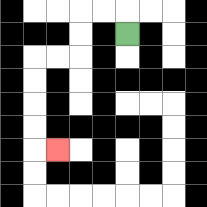{'start': '[5, 1]', 'end': '[2, 6]', 'path_directions': 'U,L,L,D,D,L,L,D,D,D,D,R', 'path_coordinates': '[[5, 1], [5, 0], [4, 0], [3, 0], [3, 1], [3, 2], [2, 2], [1, 2], [1, 3], [1, 4], [1, 5], [1, 6], [2, 6]]'}